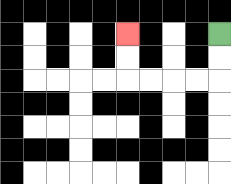{'start': '[9, 1]', 'end': '[5, 1]', 'path_directions': 'D,D,L,L,L,L,U,U', 'path_coordinates': '[[9, 1], [9, 2], [9, 3], [8, 3], [7, 3], [6, 3], [5, 3], [5, 2], [5, 1]]'}